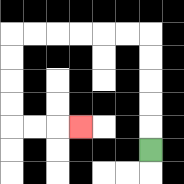{'start': '[6, 6]', 'end': '[3, 5]', 'path_directions': 'U,U,U,U,U,L,L,L,L,L,L,D,D,D,D,R,R,R', 'path_coordinates': '[[6, 6], [6, 5], [6, 4], [6, 3], [6, 2], [6, 1], [5, 1], [4, 1], [3, 1], [2, 1], [1, 1], [0, 1], [0, 2], [0, 3], [0, 4], [0, 5], [1, 5], [2, 5], [3, 5]]'}